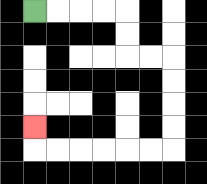{'start': '[1, 0]', 'end': '[1, 5]', 'path_directions': 'R,R,R,R,D,D,R,R,D,D,D,D,L,L,L,L,L,L,U', 'path_coordinates': '[[1, 0], [2, 0], [3, 0], [4, 0], [5, 0], [5, 1], [5, 2], [6, 2], [7, 2], [7, 3], [7, 4], [7, 5], [7, 6], [6, 6], [5, 6], [4, 6], [3, 6], [2, 6], [1, 6], [1, 5]]'}